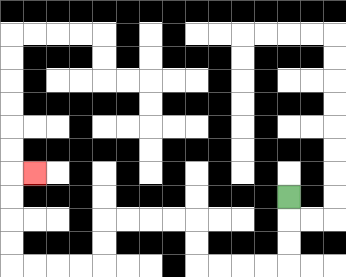{'start': '[12, 8]', 'end': '[1, 7]', 'path_directions': 'D,D,D,L,L,L,L,U,U,L,L,L,L,D,D,L,L,L,L,U,U,U,U,R', 'path_coordinates': '[[12, 8], [12, 9], [12, 10], [12, 11], [11, 11], [10, 11], [9, 11], [8, 11], [8, 10], [8, 9], [7, 9], [6, 9], [5, 9], [4, 9], [4, 10], [4, 11], [3, 11], [2, 11], [1, 11], [0, 11], [0, 10], [0, 9], [0, 8], [0, 7], [1, 7]]'}